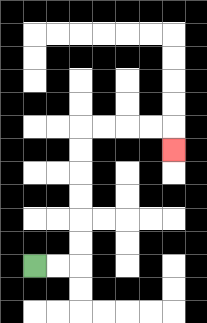{'start': '[1, 11]', 'end': '[7, 6]', 'path_directions': 'R,R,U,U,U,U,U,U,R,R,R,R,D', 'path_coordinates': '[[1, 11], [2, 11], [3, 11], [3, 10], [3, 9], [3, 8], [3, 7], [3, 6], [3, 5], [4, 5], [5, 5], [6, 5], [7, 5], [7, 6]]'}